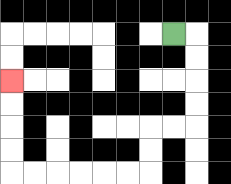{'start': '[7, 1]', 'end': '[0, 3]', 'path_directions': 'R,D,D,D,D,L,L,D,D,L,L,L,L,L,L,U,U,U,U', 'path_coordinates': '[[7, 1], [8, 1], [8, 2], [8, 3], [8, 4], [8, 5], [7, 5], [6, 5], [6, 6], [6, 7], [5, 7], [4, 7], [3, 7], [2, 7], [1, 7], [0, 7], [0, 6], [0, 5], [0, 4], [0, 3]]'}